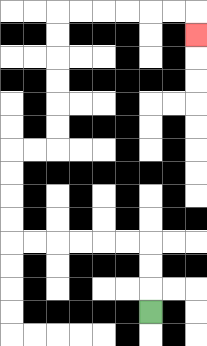{'start': '[6, 13]', 'end': '[8, 1]', 'path_directions': 'U,U,U,L,L,L,L,L,L,U,U,U,U,R,R,U,U,U,U,U,U,R,R,R,R,R,R,D', 'path_coordinates': '[[6, 13], [6, 12], [6, 11], [6, 10], [5, 10], [4, 10], [3, 10], [2, 10], [1, 10], [0, 10], [0, 9], [0, 8], [0, 7], [0, 6], [1, 6], [2, 6], [2, 5], [2, 4], [2, 3], [2, 2], [2, 1], [2, 0], [3, 0], [4, 0], [5, 0], [6, 0], [7, 0], [8, 0], [8, 1]]'}